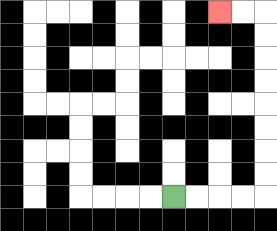{'start': '[7, 8]', 'end': '[9, 0]', 'path_directions': 'R,R,R,R,U,U,U,U,U,U,U,U,L,L', 'path_coordinates': '[[7, 8], [8, 8], [9, 8], [10, 8], [11, 8], [11, 7], [11, 6], [11, 5], [11, 4], [11, 3], [11, 2], [11, 1], [11, 0], [10, 0], [9, 0]]'}